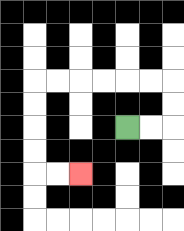{'start': '[5, 5]', 'end': '[3, 7]', 'path_directions': 'R,R,U,U,L,L,L,L,L,L,D,D,D,D,R,R', 'path_coordinates': '[[5, 5], [6, 5], [7, 5], [7, 4], [7, 3], [6, 3], [5, 3], [4, 3], [3, 3], [2, 3], [1, 3], [1, 4], [1, 5], [1, 6], [1, 7], [2, 7], [3, 7]]'}